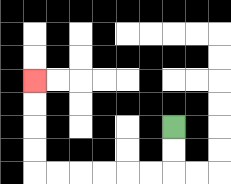{'start': '[7, 5]', 'end': '[1, 3]', 'path_directions': 'D,D,L,L,L,L,L,L,U,U,U,U', 'path_coordinates': '[[7, 5], [7, 6], [7, 7], [6, 7], [5, 7], [4, 7], [3, 7], [2, 7], [1, 7], [1, 6], [1, 5], [1, 4], [1, 3]]'}